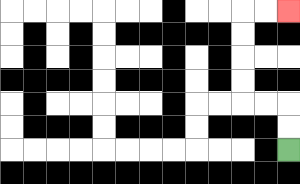{'start': '[12, 6]', 'end': '[12, 0]', 'path_directions': 'U,U,L,L,U,U,U,U,R,R', 'path_coordinates': '[[12, 6], [12, 5], [12, 4], [11, 4], [10, 4], [10, 3], [10, 2], [10, 1], [10, 0], [11, 0], [12, 0]]'}